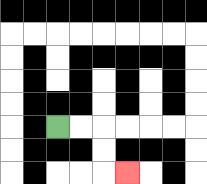{'start': '[2, 5]', 'end': '[5, 7]', 'path_directions': 'R,R,D,D,R', 'path_coordinates': '[[2, 5], [3, 5], [4, 5], [4, 6], [4, 7], [5, 7]]'}